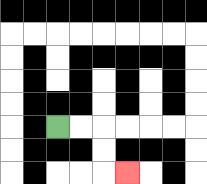{'start': '[2, 5]', 'end': '[5, 7]', 'path_directions': 'R,R,D,D,R', 'path_coordinates': '[[2, 5], [3, 5], [4, 5], [4, 6], [4, 7], [5, 7]]'}